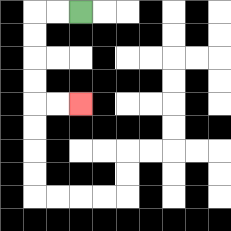{'start': '[3, 0]', 'end': '[3, 4]', 'path_directions': 'L,L,D,D,D,D,R,R', 'path_coordinates': '[[3, 0], [2, 0], [1, 0], [1, 1], [1, 2], [1, 3], [1, 4], [2, 4], [3, 4]]'}